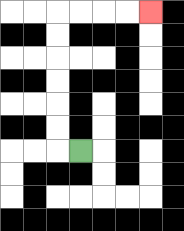{'start': '[3, 6]', 'end': '[6, 0]', 'path_directions': 'L,U,U,U,U,U,U,R,R,R,R', 'path_coordinates': '[[3, 6], [2, 6], [2, 5], [2, 4], [2, 3], [2, 2], [2, 1], [2, 0], [3, 0], [4, 0], [5, 0], [6, 0]]'}